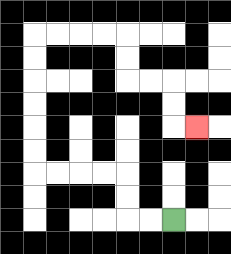{'start': '[7, 9]', 'end': '[8, 5]', 'path_directions': 'L,L,U,U,L,L,L,L,U,U,U,U,U,U,R,R,R,R,D,D,R,R,D,D,R', 'path_coordinates': '[[7, 9], [6, 9], [5, 9], [5, 8], [5, 7], [4, 7], [3, 7], [2, 7], [1, 7], [1, 6], [1, 5], [1, 4], [1, 3], [1, 2], [1, 1], [2, 1], [3, 1], [4, 1], [5, 1], [5, 2], [5, 3], [6, 3], [7, 3], [7, 4], [7, 5], [8, 5]]'}